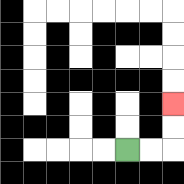{'start': '[5, 6]', 'end': '[7, 4]', 'path_directions': 'R,R,U,U', 'path_coordinates': '[[5, 6], [6, 6], [7, 6], [7, 5], [7, 4]]'}